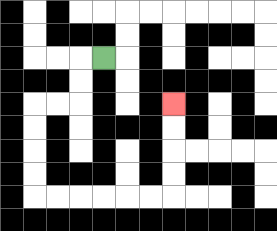{'start': '[4, 2]', 'end': '[7, 4]', 'path_directions': 'L,D,D,L,L,D,D,D,D,R,R,R,R,R,R,U,U,U,U', 'path_coordinates': '[[4, 2], [3, 2], [3, 3], [3, 4], [2, 4], [1, 4], [1, 5], [1, 6], [1, 7], [1, 8], [2, 8], [3, 8], [4, 8], [5, 8], [6, 8], [7, 8], [7, 7], [7, 6], [7, 5], [7, 4]]'}